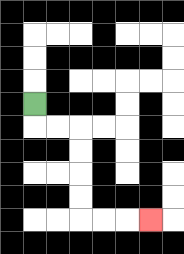{'start': '[1, 4]', 'end': '[6, 9]', 'path_directions': 'D,R,R,D,D,D,D,R,R,R', 'path_coordinates': '[[1, 4], [1, 5], [2, 5], [3, 5], [3, 6], [3, 7], [3, 8], [3, 9], [4, 9], [5, 9], [6, 9]]'}